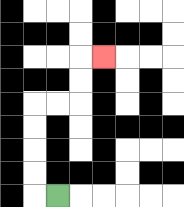{'start': '[2, 8]', 'end': '[4, 2]', 'path_directions': 'L,U,U,U,U,R,R,U,U,R', 'path_coordinates': '[[2, 8], [1, 8], [1, 7], [1, 6], [1, 5], [1, 4], [2, 4], [3, 4], [3, 3], [3, 2], [4, 2]]'}